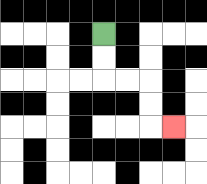{'start': '[4, 1]', 'end': '[7, 5]', 'path_directions': 'D,D,R,R,D,D,R', 'path_coordinates': '[[4, 1], [4, 2], [4, 3], [5, 3], [6, 3], [6, 4], [6, 5], [7, 5]]'}